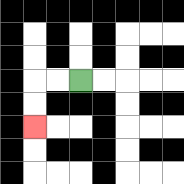{'start': '[3, 3]', 'end': '[1, 5]', 'path_directions': 'L,L,D,D', 'path_coordinates': '[[3, 3], [2, 3], [1, 3], [1, 4], [1, 5]]'}